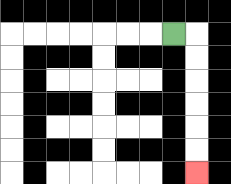{'start': '[7, 1]', 'end': '[8, 7]', 'path_directions': 'R,D,D,D,D,D,D', 'path_coordinates': '[[7, 1], [8, 1], [8, 2], [8, 3], [8, 4], [8, 5], [8, 6], [8, 7]]'}